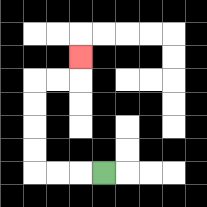{'start': '[4, 7]', 'end': '[3, 2]', 'path_directions': 'L,L,L,U,U,U,U,R,R,U', 'path_coordinates': '[[4, 7], [3, 7], [2, 7], [1, 7], [1, 6], [1, 5], [1, 4], [1, 3], [2, 3], [3, 3], [3, 2]]'}